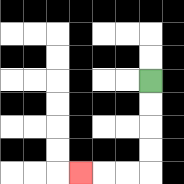{'start': '[6, 3]', 'end': '[3, 7]', 'path_directions': 'D,D,D,D,L,L,L', 'path_coordinates': '[[6, 3], [6, 4], [6, 5], [6, 6], [6, 7], [5, 7], [4, 7], [3, 7]]'}